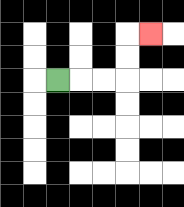{'start': '[2, 3]', 'end': '[6, 1]', 'path_directions': 'R,R,R,U,U,R', 'path_coordinates': '[[2, 3], [3, 3], [4, 3], [5, 3], [5, 2], [5, 1], [6, 1]]'}